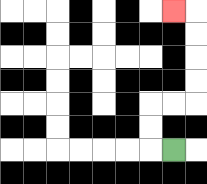{'start': '[7, 6]', 'end': '[7, 0]', 'path_directions': 'L,U,U,R,R,U,U,U,U,L', 'path_coordinates': '[[7, 6], [6, 6], [6, 5], [6, 4], [7, 4], [8, 4], [8, 3], [8, 2], [8, 1], [8, 0], [7, 0]]'}